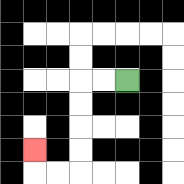{'start': '[5, 3]', 'end': '[1, 6]', 'path_directions': 'L,L,D,D,D,D,L,L,U', 'path_coordinates': '[[5, 3], [4, 3], [3, 3], [3, 4], [3, 5], [3, 6], [3, 7], [2, 7], [1, 7], [1, 6]]'}